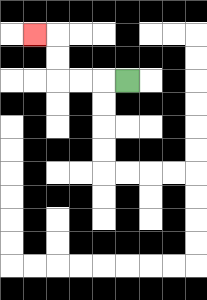{'start': '[5, 3]', 'end': '[1, 1]', 'path_directions': 'L,L,L,U,U,L', 'path_coordinates': '[[5, 3], [4, 3], [3, 3], [2, 3], [2, 2], [2, 1], [1, 1]]'}